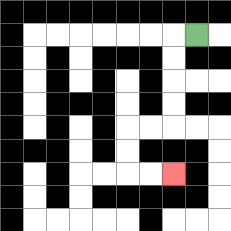{'start': '[8, 1]', 'end': '[7, 7]', 'path_directions': 'L,D,D,D,D,L,L,D,D,R,R', 'path_coordinates': '[[8, 1], [7, 1], [7, 2], [7, 3], [7, 4], [7, 5], [6, 5], [5, 5], [5, 6], [5, 7], [6, 7], [7, 7]]'}